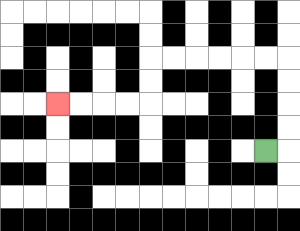{'start': '[11, 6]', 'end': '[2, 4]', 'path_directions': 'R,U,U,U,U,L,L,L,L,L,L,D,D,L,L,L,L', 'path_coordinates': '[[11, 6], [12, 6], [12, 5], [12, 4], [12, 3], [12, 2], [11, 2], [10, 2], [9, 2], [8, 2], [7, 2], [6, 2], [6, 3], [6, 4], [5, 4], [4, 4], [3, 4], [2, 4]]'}